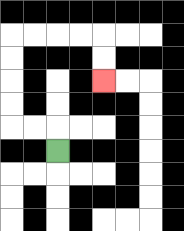{'start': '[2, 6]', 'end': '[4, 3]', 'path_directions': 'U,L,L,U,U,U,U,R,R,R,R,D,D', 'path_coordinates': '[[2, 6], [2, 5], [1, 5], [0, 5], [0, 4], [0, 3], [0, 2], [0, 1], [1, 1], [2, 1], [3, 1], [4, 1], [4, 2], [4, 3]]'}